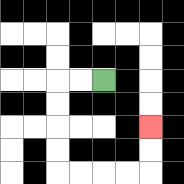{'start': '[4, 3]', 'end': '[6, 5]', 'path_directions': 'L,L,D,D,D,D,R,R,R,R,U,U', 'path_coordinates': '[[4, 3], [3, 3], [2, 3], [2, 4], [2, 5], [2, 6], [2, 7], [3, 7], [4, 7], [5, 7], [6, 7], [6, 6], [6, 5]]'}